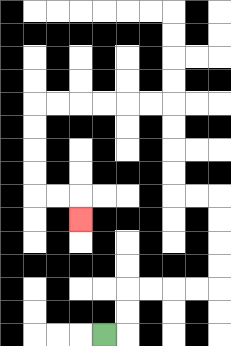{'start': '[4, 14]', 'end': '[3, 9]', 'path_directions': 'R,U,U,R,R,R,R,U,U,U,U,L,L,U,U,U,U,L,L,L,L,L,L,D,D,D,D,R,R,D', 'path_coordinates': '[[4, 14], [5, 14], [5, 13], [5, 12], [6, 12], [7, 12], [8, 12], [9, 12], [9, 11], [9, 10], [9, 9], [9, 8], [8, 8], [7, 8], [7, 7], [7, 6], [7, 5], [7, 4], [6, 4], [5, 4], [4, 4], [3, 4], [2, 4], [1, 4], [1, 5], [1, 6], [1, 7], [1, 8], [2, 8], [3, 8], [3, 9]]'}